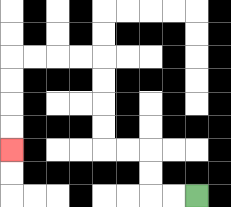{'start': '[8, 8]', 'end': '[0, 6]', 'path_directions': 'L,L,U,U,L,L,U,U,U,U,L,L,L,L,D,D,D,D', 'path_coordinates': '[[8, 8], [7, 8], [6, 8], [6, 7], [6, 6], [5, 6], [4, 6], [4, 5], [4, 4], [4, 3], [4, 2], [3, 2], [2, 2], [1, 2], [0, 2], [0, 3], [0, 4], [0, 5], [0, 6]]'}